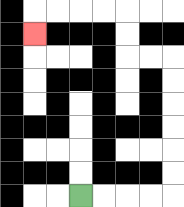{'start': '[3, 8]', 'end': '[1, 1]', 'path_directions': 'R,R,R,R,U,U,U,U,U,U,L,L,U,U,L,L,L,L,D', 'path_coordinates': '[[3, 8], [4, 8], [5, 8], [6, 8], [7, 8], [7, 7], [7, 6], [7, 5], [7, 4], [7, 3], [7, 2], [6, 2], [5, 2], [5, 1], [5, 0], [4, 0], [3, 0], [2, 0], [1, 0], [1, 1]]'}